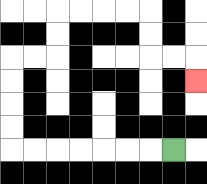{'start': '[7, 6]', 'end': '[8, 3]', 'path_directions': 'L,L,L,L,L,L,L,U,U,U,U,R,R,U,U,R,R,R,R,D,D,R,R,D', 'path_coordinates': '[[7, 6], [6, 6], [5, 6], [4, 6], [3, 6], [2, 6], [1, 6], [0, 6], [0, 5], [0, 4], [0, 3], [0, 2], [1, 2], [2, 2], [2, 1], [2, 0], [3, 0], [4, 0], [5, 0], [6, 0], [6, 1], [6, 2], [7, 2], [8, 2], [8, 3]]'}